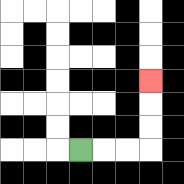{'start': '[3, 6]', 'end': '[6, 3]', 'path_directions': 'R,R,R,U,U,U', 'path_coordinates': '[[3, 6], [4, 6], [5, 6], [6, 6], [6, 5], [6, 4], [6, 3]]'}